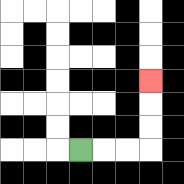{'start': '[3, 6]', 'end': '[6, 3]', 'path_directions': 'R,R,R,U,U,U', 'path_coordinates': '[[3, 6], [4, 6], [5, 6], [6, 6], [6, 5], [6, 4], [6, 3]]'}